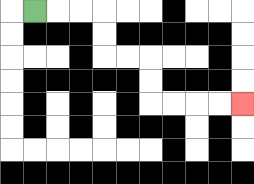{'start': '[1, 0]', 'end': '[10, 4]', 'path_directions': 'R,R,R,D,D,R,R,D,D,R,R,R,R', 'path_coordinates': '[[1, 0], [2, 0], [3, 0], [4, 0], [4, 1], [4, 2], [5, 2], [6, 2], [6, 3], [6, 4], [7, 4], [8, 4], [9, 4], [10, 4]]'}